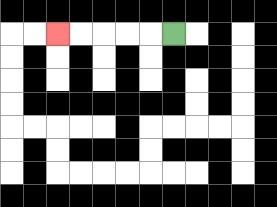{'start': '[7, 1]', 'end': '[2, 1]', 'path_directions': 'L,L,L,L,L', 'path_coordinates': '[[7, 1], [6, 1], [5, 1], [4, 1], [3, 1], [2, 1]]'}